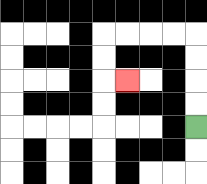{'start': '[8, 5]', 'end': '[5, 3]', 'path_directions': 'U,U,U,U,L,L,L,L,D,D,R', 'path_coordinates': '[[8, 5], [8, 4], [8, 3], [8, 2], [8, 1], [7, 1], [6, 1], [5, 1], [4, 1], [4, 2], [4, 3], [5, 3]]'}